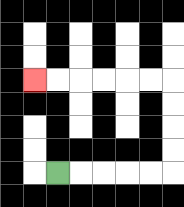{'start': '[2, 7]', 'end': '[1, 3]', 'path_directions': 'R,R,R,R,R,U,U,U,U,L,L,L,L,L,L', 'path_coordinates': '[[2, 7], [3, 7], [4, 7], [5, 7], [6, 7], [7, 7], [7, 6], [7, 5], [7, 4], [7, 3], [6, 3], [5, 3], [4, 3], [3, 3], [2, 3], [1, 3]]'}